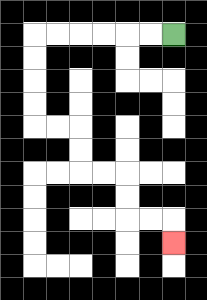{'start': '[7, 1]', 'end': '[7, 10]', 'path_directions': 'L,L,L,L,L,L,D,D,D,D,R,R,D,D,R,R,D,D,R,R,D', 'path_coordinates': '[[7, 1], [6, 1], [5, 1], [4, 1], [3, 1], [2, 1], [1, 1], [1, 2], [1, 3], [1, 4], [1, 5], [2, 5], [3, 5], [3, 6], [3, 7], [4, 7], [5, 7], [5, 8], [5, 9], [6, 9], [7, 9], [7, 10]]'}